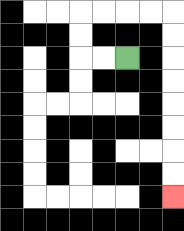{'start': '[5, 2]', 'end': '[7, 8]', 'path_directions': 'L,L,U,U,R,R,R,R,D,D,D,D,D,D,D,D', 'path_coordinates': '[[5, 2], [4, 2], [3, 2], [3, 1], [3, 0], [4, 0], [5, 0], [6, 0], [7, 0], [7, 1], [7, 2], [7, 3], [7, 4], [7, 5], [7, 6], [7, 7], [7, 8]]'}